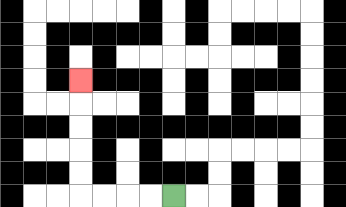{'start': '[7, 8]', 'end': '[3, 3]', 'path_directions': 'L,L,L,L,U,U,U,U,U', 'path_coordinates': '[[7, 8], [6, 8], [5, 8], [4, 8], [3, 8], [3, 7], [3, 6], [3, 5], [3, 4], [3, 3]]'}